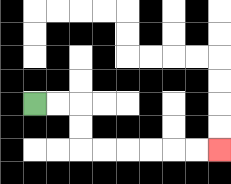{'start': '[1, 4]', 'end': '[9, 6]', 'path_directions': 'R,R,D,D,R,R,R,R,R,R', 'path_coordinates': '[[1, 4], [2, 4], [3, 4], [3, 5], [3, 6], [4, 6], [5, 6], [6, 6], [7, 6], [8, 6], [9, 6]]'}